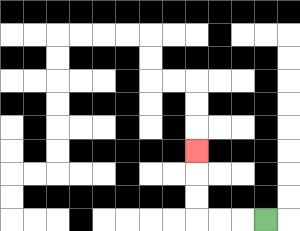{'start': '[11, 9]', 'end': '[8, 6]', 'path_directions': 'L,L,L,U,U,U', 'path_coordinates': '[[11, 9], [10, 9], [9, 9], [8, 9], [8, 8], [8, 7], [8, 6]]'}